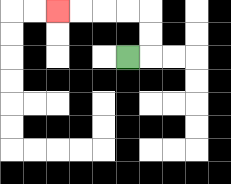{'start': '[5, 2]', 'end': '[2, 0]', 'path_directions': 'R,U,U,L,L,L,L', 'path_coordinates': '[[5, 2], [6, 2], [6, 1], [6, 0], [5, 0], [4, 0], [3, 0], [2, 0]]'}